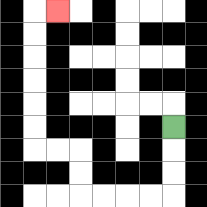{'start': '[7, 5]', 'end': '[2, 0]', 'path_directions': 'D,D,D,L,L,L,L,U,U,L,L,U,U,U,U,U,U,R', 'path_coordinates': '[[7, 5], [7, 6], [7, 7], [7, 8], [6, 8], [5, 8], [4, 8], [3, 8], [3, 7], [3, 6], [2, 6], [1, 6], [1, 5], [1, 4], [1, 3], [1, 2], [1, 1], [1, 0], [2, 0]]'}